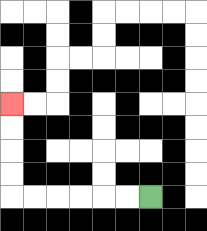{'start': '[6, 8]', 'end': '[0, 4]', 'path_directions': 'L,L,L,L,L,L,U,U,U,U', 'path_coordinates': '[[6, 8], [5, 8], [4, 8], [3, 8], [2, 8], [1, 8], [0, 8], [0, 7], [0, 6], [0, 5], [0, 4]]'}